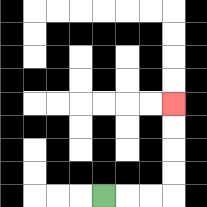{'start': '[4, 8]', 'end': '[7, 4]', 'path_directions': 'R,R,R,U,U,U,U', 'path_coordinates': '[[4, 8], [5, 8], [6, 8], [7, 8], [7, 7], [7, 6], [7, 5], [7, 4]]'}